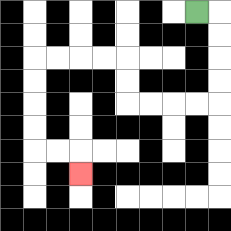{'start': '[8, 0]', 'end': '[3, 7]', 'path_directions': 'R,D,D,D,D,L,L,L,L,U,U,L,L,L,L,D,D,D,D,R,R,D', 'path_coordinates': '[[8, 0], [9, 0], [9, 1], [9, 2], [9, 3], [9, 4], [8, 4], [7, 4], [6, 4], [5, 4], [5, 3], [5, 2], [4, 2], [3, 2], [2, 2], [1, 2], [1, 3], [1, 4], [1, 5], [1, 6], [2, 6], [3, 6], [3, 7]]'}